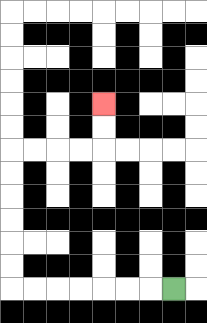{'start': '[7, 12]', 'end': '[4, 4]', 'path_directions': 'L,L,L,L,L,L,L,U,U,U,U,U,U,R,R,R,R,U,U', 'path_coordinates': '[[7, 12], [6, 12], [5, 12], [4, 12], [3, 12], [2, 12], [1, 12], [0, 12], [0, 11], [0, 10], [0, 9], [0, 8], [0, 7], [0, 6], [1, 6], [2, 6], [3, 6], [4, 6], [4, 5], [4, 4]]'}